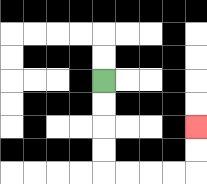{'start': '[4, 3]', 'end': '[8, 5]', 'path_directions': 'D,D,D,D,R,R,R,R,U,U', 'path_coordinates': '[[4, 3], [4, 4], [4, 5], [4, 6], [4, 7], [5, 7], [6, 7], [7, 7], [8, 7], [8, 6], [8, 5]]'}